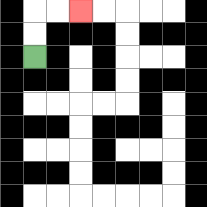{'start': '[1, 2]', 'end': '[3, 0]', 'path_directions': 'U,U,R,R', 'path_coordinates': '[[1, 2], [1, 1], [1, 0], [2, 0], [3, 0]]'}